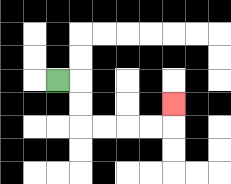{'start': '[2, 3]', 'end': '[7, 4]', 'path_directions': 'R,D,D,R,R,R,R,U', 'path_coordinates': '[[2, 3], [3, 3], [3, 4], [3, 5], [4, 5], [5, 5], [6, 5], [7, 5], [7, 4]]'}